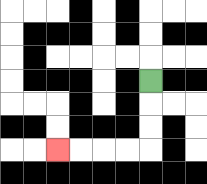{'start': '[6, 3]', 'end': '[2, 6]', 'path_directions': 'D,D,D,L,L,L,L', 'path_coordinates': '[[6, 3], [6, 4], [6, 5], [6, 6], [5, 6], [4, 6], [3, 6], [2, 6]]'}